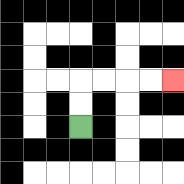{'start': '[3, 5]', 'end': '[7, 3]', 'path_directions': 'U,U,R,R,R,R', 'path_coordinates': '[[3, 5], [3, 4], [3, 3], [4, 3], [5, 3], [6, 3], [7, 3]]'}